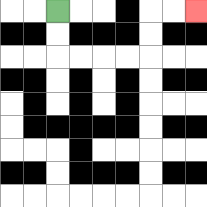{'start': '[2, 0]', 'end': '[8, 0]', 'path_directions': 'D,D,R,R,R,R,U,U,R,R', 'path_coordinates': '[[2, 0], [2, 1], [2, 2], [3, 2], [4, 2], [5, 2], [6, 2], [6, 1], [6, 0], [7, 0], [8, 0]]'}